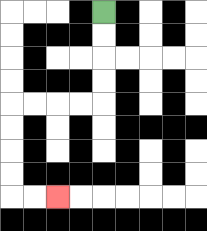{'start': '[4, 0]', 'end': '[2, 8]', 'path_directions': 'D,D,D,D,L,L,L,L,D,D,D,D,R,R', 'path_coordinates': '[[4, 0], [4, 1], [4, 2], [4, 3], [4, 4], [3, 4], [2, 4], [1, 4], [0, 4], [0, 5], [0, 6], [0, 7], [0, 8], [1, 8], [2, 8]]'}